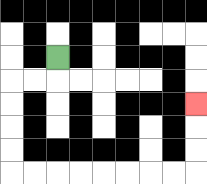{'start': '[2, 2]', 'end': '[8, 4]', 'path_directions': 'D,L,L,D,D,D,D,R,R,R,R,R,R,R,R,U,U,U', 'path_coordinates': '[[2, 2], [2, 3], [1, 3], [0, 3], [0, 4], [0, 5], [0, 6], [0, 7], [1, 7], [2, 7], [3, 7], [4, 7], [5, 7], [6, 7], [7, 7], [8, 7], [8, 6], [8, 5], [8, 4]]'}